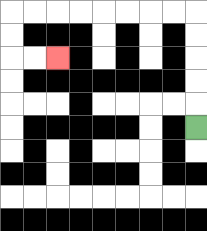{'start': '[8, 5]', 'end': '[2, 2]', 'path_directions': 'U,U,U,U,U,L,L,L,L,L,L,L,L,D,D,R,R', 'path_coordinates': '[[8, 5], [8, 4], [8, 3], [8, 2], [8, 1], [8, 0], [7, 0], [6, 0], [5, 0], [4, 0], [3, 0], [2, 0], [1, 0], [0, 0], [0, 1], [0, 2], [1, 2], [2, 2]]'}